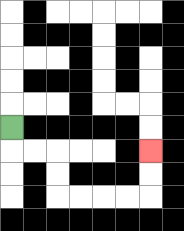{'start': '[0, 5]', 'end': '[6, 6]', 'path_directions': 'D,R,R,D,D,R,R,R,R,U,U', 'path_coordinates': '[[0, 5], [0, 6], [1, 6], [2, 6], [2, 7], [2, 8], [3, 8], [4, 8], [5, 8], [6, 8], [6, 7], [6, 6]]'}